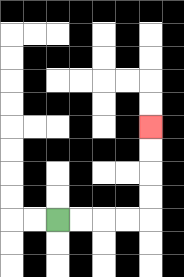{'start': '[2, 9]', 'end': '[6, 5]', 'path_directions': 'R,R,R,R,U,U,U,U', 'path_coordinates': '[[2, 9], [3, 9], [4, 9], [5, 9], [6, 9], [6, 8], [6, 7], [6, 6], [6, 5]]'}